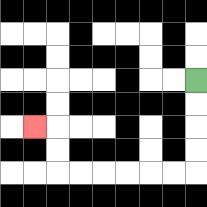{'start': '[8, 3]', 'end': '[1, 5]', 'path_directions': 'D,D,D,D,L,L,L,L,L,L,U,U,L', 'path_coordinates': '[[8, 3], [8, 4], [8, 5], [8, 6], [8, 7], [7, 7], [6, 7], [5, 7], [4, 7], [3, 7], [2, 7], [2, 6], [2, 5], [1, 5]]'}